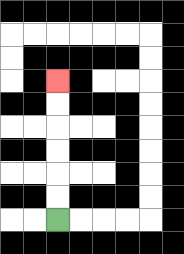{'start': '[2, 9]', 'end': '[2, 3]', 'path_directions': 'U,U,U,U,U,U', 'path_coordinates': '[[2, 9], [2, 8], [2, 7], [2, 6], [2, 5], [2, 4], [2, 3]]'}